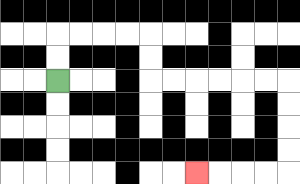{'start': '[2, 3]', 'end': '[8, 7]', 'path_directions': 'U,U,R,R,R,R,D,D,R,R,R,R,R,R,D,D,D,D,L,L,L,L', 'path_coordinates': '[[2, 3], [2, 2], [2, 1], [3, 1], [4, 1], [5, 1], [6, 1], [6, 2], [6, 3], [7, 3], [8, 3], [9, 3], [10, 3], [11, 3], [12, 3], [12, 4], [12, 5], [12, 6], [12, 7], [11, 7], [10, 7], [9, 7], [8, 7]]'}